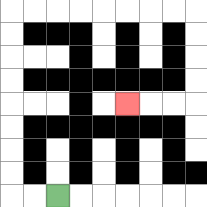{'start': '[2, 8]', 'end': '[5, 4]', 'path_directions': 'L,L,U,U,U,U,U,U,U,U,R,R,R,R,R,R,R,R,D,D,D,D,L,L,L', 'path_coordinates': '[[2, 8], [1, 8], [0, 8], [0, 7], [0, 6], [0, 5], [0, 4], [0, 3], [0, 2], [0, 1], [0, 0], [1, 0], [2, 0], [3, 0], [4, 0], [5, 0], [6, 0], [7, 0], [8, 0], [8, 1], [8, 2], [8, 3], [8, 4], [7, 4], [6, 4], [5, 4]]'}